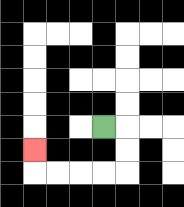{'start': '[4, 5]', 'end': '[1, 6]', 'path_directions': 'R,D,D,L,L,L,L,U', 'path_coordinates': '[[4, 5], [5, 5], [5, 6], [5, 7], [4, 7], [3, 7], [2, 7], [1, 7], [1, 6]]'}